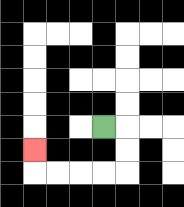{'start': '[4, 5]', 'end': '[1, 6]', 'path_directions': 'R,D,D,L,L,L,L,U', 'path_coordinates': '[[4, 5], [5, 5], [5, 6], [5, 7], [4, 7], [3, 7], [2, 7], [1, 7], [1, 6]]'}